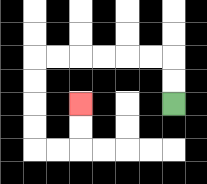{'start': '[7, 4]', 'end': '[3, 4]', 'path_directions': 'U,U,L,L,L,L,L,L,D,D,D,D,R,R,U,U', 'path_coordinates': '[[7, 4], [7, 3], [7, 2], [6, 2], [5, 2], [4, 2], [3, 2], [2, 2], [1, 2], [1, 3], [1, 4], [1, 5], [1, 6], [2, 6], [3, 6], [3, 5], [3, 4]]'}